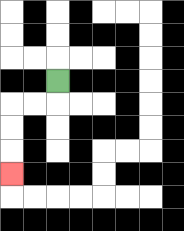{'start': '[2, 3]', 'end': '[0, 7]', 'path_directions': 'D,L,L,D,D,D', 'path_coordinates': '[[2, 3], [2, 4], [1, 4], [0, 4], [0, 5], [0, 6], [0, 7]]'}